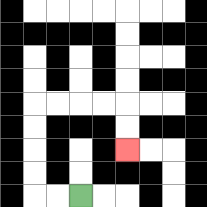{'start': '[3, 8]', 'end': '[5, 6]', 'path_directions': 'L,L,U,U,U,U,R,R,R,R,D,D', 'path_coordinates': '[[3, 8], [2, 8], [1, 8], [1, 7], [1, 6], [1, 5], [1, 4], [2, 4], [3, 4], [4, 4], [5, 4], [5, 5], [5, 6]]'}